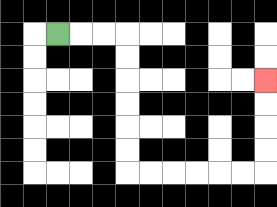{'start': '[2, 1]', 'end': '[11, 3]', 'path_directions': 'R,R,R,D,D,D,D,D,D,R,R,R,R,R,R,U,U,U,U', 'path_coordinates': '[[2, 1], [3, 1], [4, 1], [5, 1], [5, 2], [5, 3], [5, 4], [5, 5], [5, 6], [5, 7], [6, 7], [7, 7], [8, 7], [9, 7], [10, 7], [11, 7], [11, 6], [11, 5], [11, 4], [11, 3]]'}